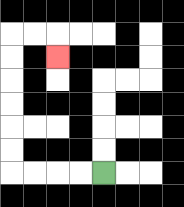{'start': '[4, 7]', 'end': '[2, 2]', 'path_directions': 'L,L,L,L,U,U,U,U,U,U,R,R,D', 'path_coordinates': '[[4, 7], [3, 7], [2, 7], [1, 7], [0, 7], [0, 6], [0, 5], [0, 4], [0, 3], [0, 2], [0, 1], [1, 1], [2, 1], [2, 2]]'}